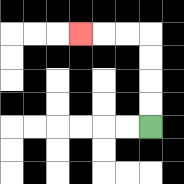{'start': '[6, 5]', 'end': '[3, 1]', 'path_directions': 'U,U,U,U,L,L,L', 'path_coordinates': '[[6, 5], [6, 4], [6, 3], [6, 2], [6, 1], [5, 1], [4, 1], [3, 1]]'}